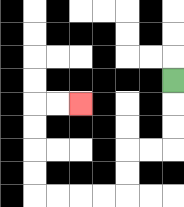{'start': '[7, 3]', 'end': '[3, 4]', 'path_directions': 'D,D,D,L,L,D,D,L,L,L,L,U,U,U,U,R,R', 'path_coordinates': '[[7, 3], [7, 4], [7, 5], [7, 6], [6, 6], [5, 6], [5, 7], [5, 8], [4, 8], [3, 8], [2, 8], [1, 8], [1, 7], [1, 6], [1, 5], [1, 4], [2, 4], [3, 4]]'}